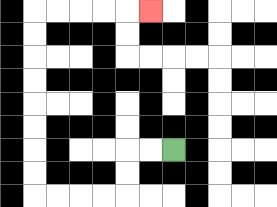{'start': '[7, 6]', 'end': '[6, 0]', 'path_directions': 'L,L,D,D,L,L,L,L,U,U,U,U,U,U,U,U,R,R,R,R,R', 'path_coordinates': '[[7, 6], [6, 6], [5, 6], [5, 7], [5, 8], [4, 8], [3, 8], [2, 8], [1, 8], [1, 7], [1, 6], [1, 5], [1, 4], [1, 3], [1, 2], [1, 1], [1, 0], [2, 0], [3, 0], [4, 0], [5, 0], [6, 0]]'}